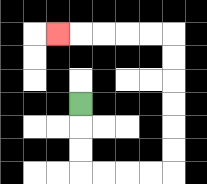{'start': '[3, 4]', 'end': '[2, 1]', 'path_directions': 'D,D,D,R,R,R,R,U,U,U,U,U,U,L,L,L,L,L', 'path_coordinates': '[[3, 4], [3, 5], [3, 6], [3, 7], [4, 7], [5, 7], [6, 7], [7, 7], [7, 6], [7, 5], [7, 4], [7, 3], [7, 2], [7, 1], [6, 1], [5, 1], [4, 1], [3, 1], [2, 1]]'}